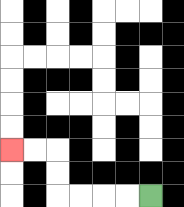{'start': '[6, 8]', 'end': '[0, 6]', 'path_directions': 'L,L,L,L,U,U,L,L', 'path_coordinates': '[[6, 8], [5, 8], [4, 8], [3, 8], [2, 8], [2, 7], [2, 6], [1, 6], [0, 6]]'}